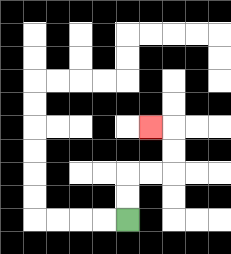{'start': '[5, 9]', 'end': '[6, 5]', 'path_directions': 'U,U,R,R,U,U,L', 'path_coordinates': '[[5, 9], [5, 8], [5, 7], [6, 7], [7, 7], [7, 6], [7, 5], [6, 5]]'}